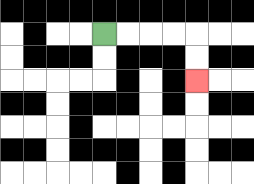{'start': '[4, 1]', 'end': '[8, 3]', 'path_directions': 'R,R,R,R,D,D', 'path_coordinates': '[[4, 1], [5, 1], [6, 1], [7, 1], [8, 1], [8, 2], [8, 3]]'}